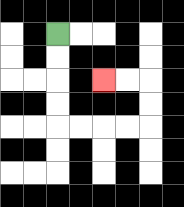{'start': '[2, 1]', 'end': '[4, 3]', 'path_directions': 'D,D,D,D,R,R,R,R,U,U,L,L', 'path_coordinates': '[[2, 1], [2, 2], [2, 3], [2, 4], [2, 5], [3, 5], [4, 5], [5, 5], [6, 5], [6, 4], [6, 3], [5, 3], [4, 3]]'}